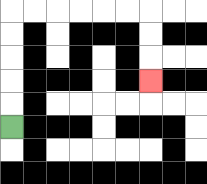{'start': '[0, 5]', 'end': '[6, 3]', 'path_directions': 'U,U,U,U,U,R,R,R,R,R,R,D,D,D', 'path_coordinates': '[[0, 5], [0, 4], [0, 3], [0, 2], [0, 1], [0, 0], [1, 0], [2, 0], [3, 0], [4, 0], [5, 0], [6, 0], [6, 1], [6, 2], [6, 3]]'}